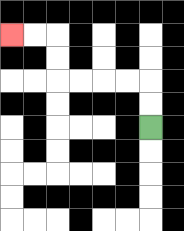{'start': '[6, 5]', 'end': '[0, 1]', 'path_directions': 'U,U,L,L,L,L,U,U,L,L', 'path_coordinates': '[[6, 5], [6, 4], [6, 3], [5, 3], [4, 3], [3, 3], [2, 3], [2, 2], [2, 1], [1, 1], [0, 1]]'}